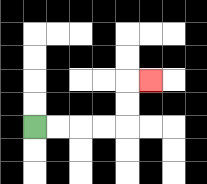{'start': '[1, 5]', 'end': '[6, 3]', 'path_directions': 'R,R,R,R,U,U,R', 'path_coordinates': '[[1, 5], [2, 5], [3, 5], [4, 5], [5, 5], [5, 4], [5, 3], [6, 3]]'}